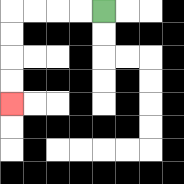{'start': '[4, 0]', 'end': '[0, 4]', 'path_directions': 'L,L,L,L,D,D,D,D', 'path_coordinates': '[[4, 0], [3, 0], [2, 0], [1, 0], [0, 0], [0, 1], [0, 2], [0, 3], [0, 4]]'}